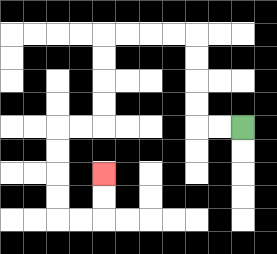{'start': '[10, 5]', 'end': '[4, 7]', 'path_directions': 'L,L,U,U,U,U,L,L,L,L,D,D,D,D,L,L,D,D,D,D,R,R,U,U', 'path_coordinates': '[[10, 5], [9, 5], [8, 5], [8, 4], [8, 3], [8, 2], [8, 1], [7, 1], [6, 1], [5, 1], [4, 1], [4, 2], [4, 3], [4, 4], [4, 5], [3, 5], [2, 5], [2, 6], [2, 7], [2, 8], [2, 9], [3, 9], [4, 9], [4, 8], [4, 7]]'}